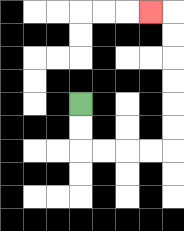{'start': '[3, 4]', 'end': '[6, 0]', 'path_directions': 'D,D,R,R,R,R,U,U,U,U,U,U,L', 'path_coordinates': '[[3, 4], [3, 5], [3, 6], [4, 6], [5, 6], [6, 6], [7, 6], [7, 5], [7, 4], [7, 3], [7, 2], [7, 1], [7, 0], [6, 0]]'}